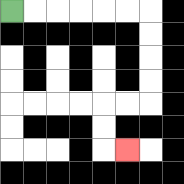{'start': '[0, 0]', 'end': '[5, 6]', 'path_directions': 'R,R,R,R,R,R,D,D,D,D,L,L,D,D,R', 'path_coordinates': '[[0, 0], [1, 0], [2, 0], [3, 0], [4, 0], [5, 0], [6, 0], [6, 1], [6, 2], [6, 3], [6, 4], [5, 4], [4, 4], [4, 5], [4, 6], [5, 6]]'}